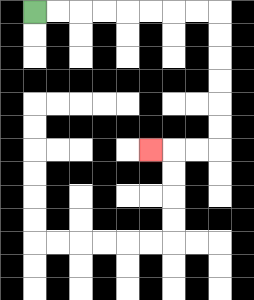{'start': '[1, 0]', 'end': '[6, 6]', 'path_directions': 'R,R,R,R,R,R,R,R,D,D,D,D,D,D,L,L,L', 'path_coordinates': '[[1, 0], [2, 0], [3, 0], [4, 0], [5, 0], [6, 0], [7, 0], [8, 0], [9, 0], [9, 1], [9, 2], [9, 3], [9, 4], [9, 5], [9, 6], [8, 6], [7, 6], [6, 6]]'}